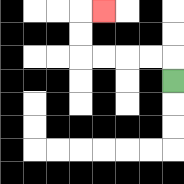{'start': '[7, 3]', 'end': '[4, 0]', 'path_directions': 'U,L,L,L,L,U,U,R', 'path_coordinates': '[[7, 3], [7, 2], [6, 2], [5, 2], [4, 2], [3, 2], [3, 1], [3, 0], [4, 0]]'}